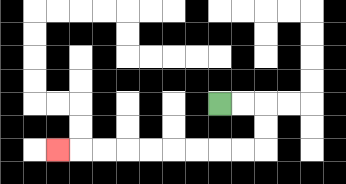{'start': '[9, 4]', 'end': '[2, 6]', 'path_directions': 'R,R,D,D,L,L,L,L,L,L,L,L,L', 'path_coordinates': '[[9, 4], [10, 4], [11, 4], [11, 5], [11, 6], [10, 6], [9, 6], [8, 6], [7, 6], [6, 6], [5, 6], [4, 6], [3, 6], [2, 6]]'}